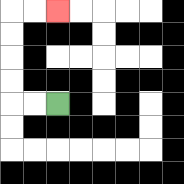{'start': '[2, 4]', 'end': '[2, 0]', 'path_directions': 'L,L,U,U,U,U,R,R', 'path_coordinates': '[[2, 4], [1, 4], [0, 4], [0, 3], [0, 2], [0, 1], [0, 0], [1, 0], [2, 0]]'}